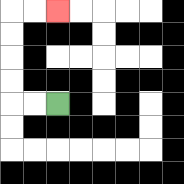{'start': '[2, 4]', 'end': '[2, 0]', 'path_directions': 'L,L,U,U,U,U,R,R', 'path_coordinates': '[[2, 4], [1, 4], [0, 4], [0, 3], [0, 2], [0, 1], [0, 0], [1, 0], [2, 0]]'}